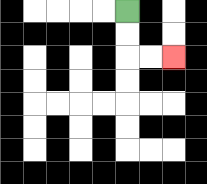{'start': '[5, 0]', 'end': '[7, 2]', 'path_directions': 'D,D,R,R', 'path_coordinates': '[[5, 0], [5, 1], [5, 2], [6, 2], [7, 2]]'}